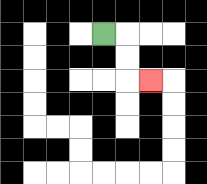{'start': '[4, 1]', 'end': '[6, 3]', 'path_directions': 'R,D,D,R', 'path_coordinates': '[[4, 1], [5, 1], [5, 2], [5, 3], [6, 3]]'}